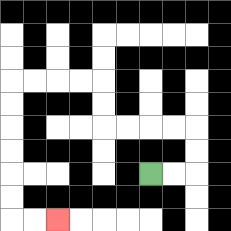{'start': '[6, 7]', 'end': '[2, 9]', 'path_directions': 'R,R,U,U,L,L,L,L,U,U,L,L,L,L,D,D,D,D,D,D,R,R', 'path_coordinates': '[[6, 7], [7, 7], [8, 7], [8, 6], [8, 5], [7, 5], [6, 5], [5, 5], [4, 5], [4, 4], [4, 3], [3, 3], [2, 3], [1, 3], [0, 3], [0, 4], [0, 5], [0, 6], [0, 7], [0, 8], [0, 9], [1, 9], [2, 9]]'}